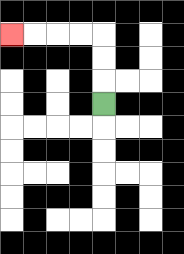{'start': '[4, 4]', 'end': '[0, 1]', 'path_directions': 'U,U,U,L,L,L,L', 'path_coordinates': '[[4, 4], [4, 3], [4, 2], [4, 1], [3, 1], [2, 1], [1, 1], [0, 1]]'}